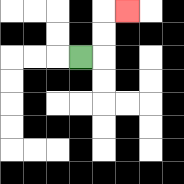{'start': '[3, 2]', 'end': '[5, 0]', 'path_directions': 'R,U,U,R', 'path_coordinates': '[[3, 2], [4, 2], [4, 1], [4, 0], [5, 0]]'}